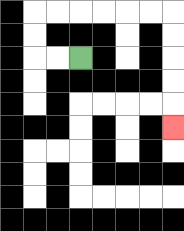{'start': '[3, 2]', 'end': '[7, 5]', 'path_directions': 'L,L,U,U,R,R,R,R,R,R,D,D,D,D,D', 'path_coordinates': '[[3, 2], [2, 2], [1, 2], [1, 1], [1, 0], [2, 0], [3, 0], [4, 0], [5, 0], [6, 0], [7, 0], [7, 1], [7, 2], [7, 3], [7, 4], [7, 5]]'}